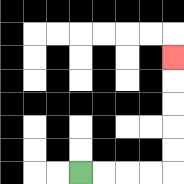{'start': '[3, 7]', 'end': '[7, 2]', 'path_directions': 'R,R,R,R,U,U,U,U,U', 'path_coordinates': '[[3, 7], [4, 7], [5, 7], [6, 7], [7, 7], [7, 6], [7, 5], [7, 4], [7, 3], [7, 2]]'}